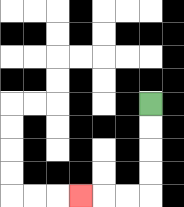{'start': '[6, 4]', 'end': '[3, 8]', 'path_directions': 'D,D,D,D,L,L,L', 'path_coordinates': '[[6, 4], [6, 5], [6, 6], [6, 7], [6, 8], [5, 8], [4, 8], [3, 8]]'}